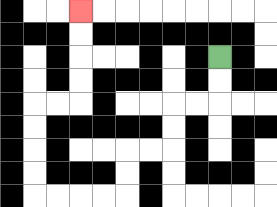{'start': '[9, 2]', 'end': '[3, 0]', 'path_directions': 'D,D,L,L,D,D,L,L,D,D,L,L,L,L,U,U,U,U,R,R,U,U,U,U', 'path_coordinates': '[[9, 2], [9, 3], [9, 4], [8, 4], [7, 4], [7, 5], [7, 6], [6, 6], [5, 6], [5, 7], [5, 8], [4, 8], [3, 8], [2, 8], [1, 8], [1, 7], [1, 6], [1, 5], [1, 4], [2, 4], [3, 4], [3, 3], [3, 2], [3, 1], [3, 0]]'}